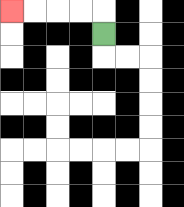{'start': '[4, 1]', 'end': '[0, 0]', 'path_directions': 'U,L,L,L,L', 'path_coordinates': '[[4, 1], [4, 0], [3, 0], [2, 0], [1, 0], [0, 0]]'}